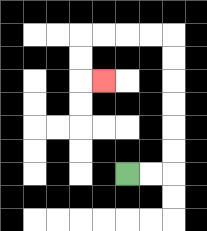{'start': '[5, 7]', 'end': '[4, 3]', 'path_directions': 'R,R,U,U,U,U,U,U,L,L,L,L,D,D,R', 'path_coordinates': '[[5, 7], [6, 7], [7, 7], [7, 6], [7, 5], [7, 4], [7, 3], [7, 2], [7, 1], [6, 1], [5, 1], [4, 1], [3, 1], [3, 2], [3, 3], [4, 3]]'}